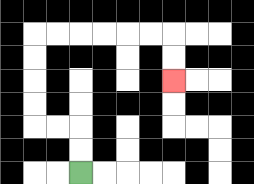{'start': '[3, 7]', 'end': '[7, 3]', 'path_directions': 'U,U,L,L,U,U,U,U,R,R,R,R,R,R,D,D', 'path_coordinates': '[[3, 7], [3, 6], [3, 5], [2, 5], [1, 5], [1, 4], [1, 3], [1, 2], [1, 1], [2, 1], [3, 1], [4, 1], [5, 1], [6, 1], [7, 1], [7, 2], [7, 3]]'}